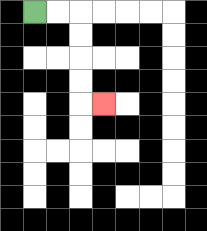{'start': '[1, 0]', 'end': '[4, 4]', 'path_directions': 'R,R,D,D,D,D,R', 'path_coordinates': '[[1, 0], [2, 0], [3, 0], [3, 1], [3, 2], [3, 3], [3, 4], [4, 4]]'}